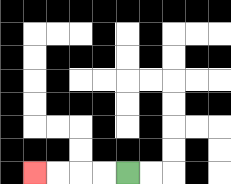{'start': '[5, 7]', 'end': '[1, 7]', 'path_directions': 'L,L,L,L', 'path_coordinates': '[[5, 7], [4, 7], [3, 7], [2, 7], [1, 7]]'}